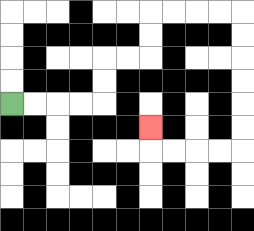{'start': '[0, 4]', 'end': '[6, 5]', 'path_directions': 'R,R,R,R,U,U,R,R,U,U,R,R,R,R,D,D,D,D,D,D,L,L,L,L,U', 'path_coordinates': '[[0, 4], [1, 4], [2, 4], [3, 4], [4, 4], [4, 3], [4, 2], [5, 2], [6, 2], [6, 1], [6, 0], [7, 0], [8, 0], [9, 0], [10, 0], [10, 1], [10, 2], [10, 3], [10, 4], [10, 5], [10, 6], [9, 6], [8, 6], [7, 6], [6, 6], [6, 5]]'}